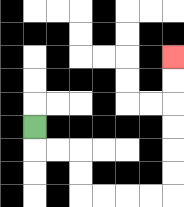{'start': '[1, 5]', 'end': '[7, 2]', 'path_directions': 'D,R,R,D,D,R,R,R,R,U,U,U,U,U,U', 'path_coordinates': '[[1, 5], [1, 6], [2, 6], [3, 6], [3, 7], [3, 8], [4, 8], [5, 8], [6, 8], [7, 8], [7, 7], [7, 6], [7, 5], [7, 4], [7, 3], [7, 2]]'}